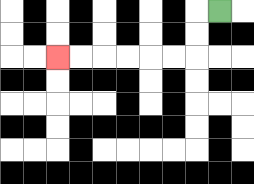{'start': '[9, 0]', 'end': '[2, 2]', 'path_directions': 'L,D,D,L,L,L,L,L,L', 'path_coordinates': '[[9, 0], [8, 0], [8, 1], [8, 2], [7, 2], [6, 2], [5, 2], [4, 2], [3, 2], [2, 2]]'}